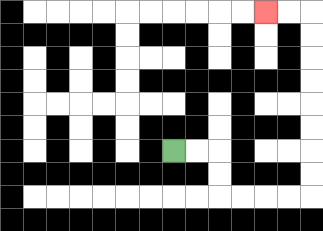{'start': '[7, 6]', 'end': '[11, 0]', 'path_directions': 'R,R,D,D,R,R,R,R,U,U,U,U,U,U,U,U,L,L', 'path_coordinates': '[[7, 6], [8, 6], [9, 6], [9, 7], [9, 8], [10, 8], [11, 8], [12, 8], [13, 8], [13, 7], [13, 6], [13, 5], [13, 4], [13, 3], [13, 2], [13, 1], [13, 0], [12, 0], [11, 0]]'}